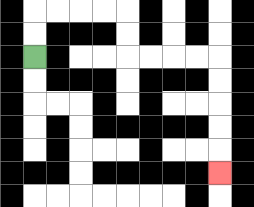{'start': '[1, 2]', 'end': '[9, 7]', 'path_directions': 'U,U,R,R,R,R,D,D,R,R,R,R,D,D,D,D,D', 'path_coordinates': '[[1, 2], [1, 1], [1, 0], [2, 0], [3, 0], [4, 0], [5, 0], [5, 1], [5, 2], [6, 2], [7, 2], [8, 2], [9, 2], [9, 3], [9, 4], [9, 5], [9, 6], [9, 7]]'}